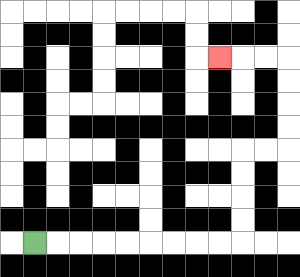{'start': '[1, 10]', 'end': '[9, 2]', 'path_directions': 'R,R,R,R,R,R,R,R,R,U,U,U,U,R,R,U,U,U,U,L,L,L', 'path_coordinates': '[[1, 10], [2, 10], [3, 10], [4, 10], [5, 10], [6, 10], [7, 10], [8, 10], [9, 10], [10, 10], [10, 9], [10, 8], [10, 7], [10, 6], [11, 6], [12, 6], [12, 5], [12, 4], [12, 3], [12, 2], [11, 2], [10, 2], [9, 2]]'}